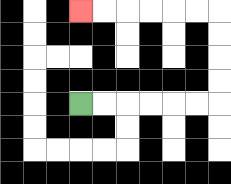{'start': '[3, 4]', 'end': '[3, 0]', 'path_directions': 'R,R,R,R,R,R,U,U,U,U,L,L,L,L,L,L', 'path_coordinates': '[[3, 4], [4, 4], [5, 4], [6, 4], [7, 4], [8, 4], [9, 4], [9, 3], [9, 2], [9, 1], [9, 0], [8, 0], [7, 0], [6, 0], [5, 0], [4, 0], [3, 0]]'}